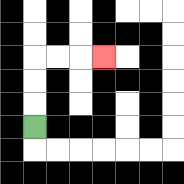{'start': '[1, 5]', 'end': '[4, 2]', 'path_directions': 'U,U,U,R,R,R', 'path_coordinates': '[[1, 5], [1, 4], [1, 3], [1, 2], [2, 2], [3, 2], [4, 2]]'}